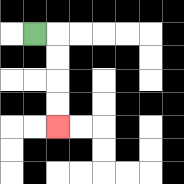{'start': '[1, 1]', 'end': '[2, 5]', 'path_directions': 'R,D,D,D,D', 'path_coordinates': '[[1, 1], [2, 1], [2, 2], [2, 3], [2, 4], [2, 5]]'}